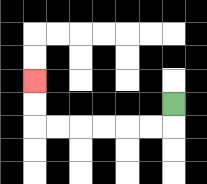{'start': '[7, 4]', 'end': '[1, 3]', 'path_directions': 'D,L,L,L,L,L,L,U,U', 'path_coordinates': '[[7, 4], [7, 5], [6, 5], [5, 5], [4, 5], [3, 5], [2, 5], [1, 5], [1, 4], [1, 3]]'}